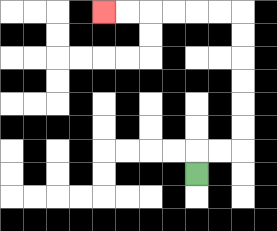{'start': '[8, 7]', 'end': '[4, 0]', 'path_directions': 'U,R,R,U,U,U,U,U,U,L,L,L,L,L,L', 'path_coordinates': '[[8, 7], [8, 6], [9, 6], [10, 6], [10, 5], [10, 4], [10, 3], [10, 2], [10, 1], [10, 0], [9, 0], [8, 0], [7, 0], [6, 0], [5, 0], [4, 0]]'}